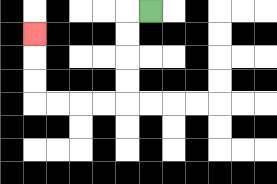{'start': '[6, 0]', 'end': '[1, 1]', 'path_directions': 'L,D,D,D,D,L,L,L,L,U,U,U', 'path_coordinates': '[[6, 0], [5, 0], [5, 1], [5, 2], [5, 3], [5, 4], [4, 4], [3, 4], [2, 4], [1, 4], [1, 3], [1, 2], [1, 1]]'}